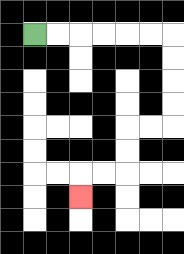{'start': '[1, 1]', 'end': '[3, 8]', 'path_directions': 'R,R,R,R,R,R,D,D,D,D,L,L,D,D,L,L,D', 'path_coordinates': '[[1, 1], [2, 1], [3, 1], [4, 1], [5, 1], [6, 1], [7, 1], [7, 2], [7, 3], [7, 4], [7, 5], [6, 5], [5, 5], [5, 6], [5, 7], [4, 7], [3, 7], [3, 8]]'}